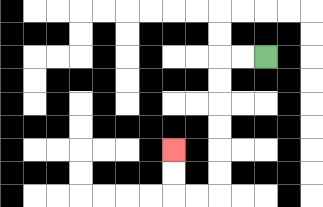{'start': '[11, 2]', 'end': '[7, 6]', 'path_directions': 'L,L,D,D,D,D,D,D,L,L,U,U', 'path_coordinates': '[[11, 2], [10, 2], [9, 2], [9, 3], [9, 4], [9, 5], [9, 6], [9, 7], [9, 8], [8, 8], [7, 8], [7, 7], [7, 6]]'}